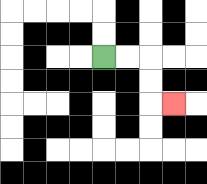{'start': '[4, 2]', 'end': '[7, 4]', 'path_directions': 'R,R,D,D,R', 'path_coordinates': '[[4, 2], [5, 2], [6, 2], [6, 3], [6, 4], [7, 4]]'}